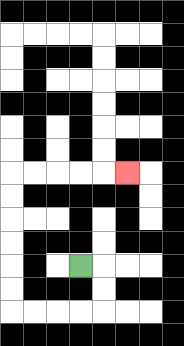{'start': '[3, 11]', 'end': '[5, 7]', 'path_directions': 'R,D,D,L,L,L,L,U,U,U,U,U,U,R,R,R,R,R', 'path_coordinates': '[[3, 11], [4, 11], [4, 12], [4, 13], [3, 13], [2, 13], [1, 13], [0, 13], [0, 12], [0, 11], [0, 10], [0, 9], [0, 8], [0, 7], [1, 7], [2, 7], [3, 7], [4, 7], [5, 7]]'}